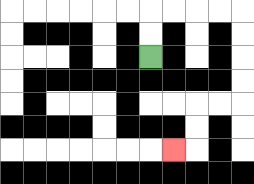{'start': '[6, 2]', 'end': '[7, 6]', 'path_directions': 'U,U,R,R,R,R,D,D,D,D,L,L,D,D,L', 'path_coordinates': '[[6, 2], [6, 1], [6, 0], [7, 0], [8, 0], [9, 0], [10, 0], [10, 1], [10, 2], [10, 3], [10, 4], [9, 4], [8, 4], [8, 5], [8, 6], [7, 6]]'}